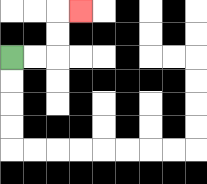{'start': '[0, 2]', 'end': '[3, 0]', 'path_directions': 'R,R,U,U,R', 'path_coordinates': '[[0, 2], [1, 2], [2, 2], [2, 1], [2, 0], [3, 0]]'}